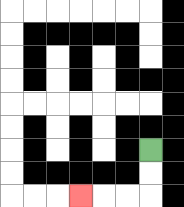{'start': '[6, 6]', 'end': '[3, 8]', 'path_directions': 'D,D,L,L,L', 'path_coordinates': '[[6, 6], [6, 7], [6, 8], [5, 8], [4, 8], [3, 8]]'}